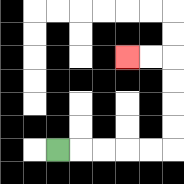{'start': '[2, 6]', 'end': '[5, 2]', 'path_directions': 'R,R,R,R,R,U,U,U,U,L,L', 'path_coordinates': '[[2, 6], [3, 6], [4, 6], [5, 6], [6, 6], [7, 6], [7, 5], [7, 4], [7, 3], [7, 2], [6, 2], [5, 2]]'}